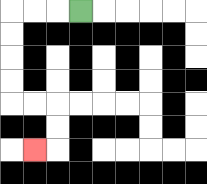{'start': '[3, 0]', 'end': '[1, 6]', 'path_directions': 'L,L,L,D,D,D,D,R,R,D,D,L', 'path_coordinates': '[[3, 0], [2, 0], [1, 0], [0, 0], [0, 1], [0, 2], [0, 3], [0, 4], [1, 4], [2, 4], [2, 5], [2, 6], [1, 6]]'}